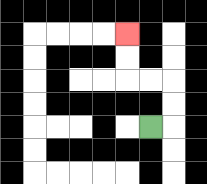{'start': '[6, 5]', 'end': '[5, 1]', 'path_directions': 'R,U,U,L,L,U,U', 'path_coordinates': '[[6, 5], [7, 5], [7, 4], [7, 3], [6, 3], [5, 3], [5, 2], [5, 1]]'}